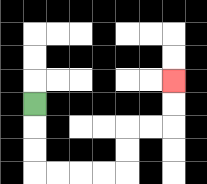{'start': '[1, 4]', 'end': '[7, 3]', 'path_directions': 'D,D,D,R,R,R,R,U,U,R,R,U,U', 'path_coordinates': '[[1, 4], [1, 5], [1, 6], [1, 7], [2, 7], [3, 7], [4, 7], [5, 7], [5, 6], [5, 5], [6, 5], [7, 5], [7, 4], [7, 3]]'}